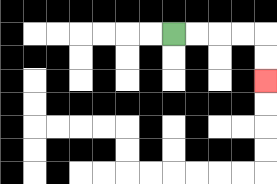{'start': '[7, 1]', 'end': '[11, 3]', 'path_directions': 'R,R,R,R,D,D', 'path_coordinates': '[[7, 1], [8, 1], [9, 1], [10, 1], [11, 1], [11, 2], [11, 3]]'}